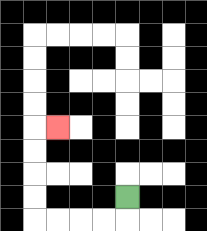{'start': '[5, 8]', 'end': '[2, 5]', 'path_directions': 'D,L,L,L,L,U,U,U,U,R', 'path_coordinates': '[[5, 8], [5, 9], [4, 9], [3, 9], [2, 9], [1, 9], [1, 8], [1, 7], [1, 6], [1, 5], [2, 5]]'}